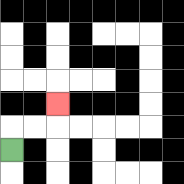{'start': '[0, 6]', 'end': '[2, 4]', 'path_directions': 'U,R,R,U', 'path_coordinates': '[[0, 6], [0, 5], [1, 5], [2, 5], [2, 4]]'}